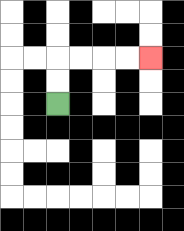{'start': '[2, 4]', 'end': '[6, 2]', 'path_directions': 'U,U,R,R,R,R', 'path_coordinates': '[[2, 4], [2, 3], [2, 2], [3, 2], [4, 2], [5, 2], [6, 2]]'}